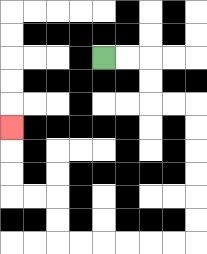{'start': '[4, 2]', 'end': '[0, 5]', 'path_directions': 'R,R,D,D,R,R,D,D,D,D,D,D,L,L,L,L,L,L,U,U,L,L,U,U,U', 'path_coordinates': '[[4, 2], [5, 2], [6, 2], [6, 3], [6, 4], [7, 4], [8, 4], [8, 5], [8, 6], [8, 7], [8, 8], [8, 9], [8, 10], [7, 10], [6, 10], [5, 10], [4, 10], [3, 10], [2, 10], [2, 9], [2, 8], [1, 8], [0, 8], [0, 7], [0, 6], [0, 5]]'}